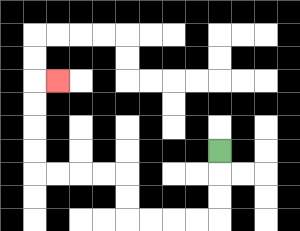{'start': '[9, 6]', 'end': '[2, 3]', 'path_directions': 'D,D,D,L,L,L,L,U,U,L,L,L,L,U,U,U,U,R', 'path_coordinates': '[[9, 6], [9, 7], [9, 8], [9, 9], [8, 9], [7, 9], [6, 9], [5, 9], [5, 8], [5, 7], [4, 7], [3, 7], [2, 7], [1, 7], [1, 6], [1, 5], [1, 4], [1, 3], [2, 3]]'}